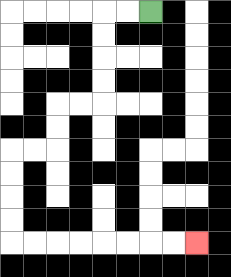{'start': '[6, 0]', 'end': '[8, 10]', 'path_directions': 'L,L,D,D,D,D,L,L,D,D,L,L,D,D,D,D,R,R,R,R,R,R,R,R', 'path_coordinates': '[[6, 0], [5, 0], [4, 0], [4, 1], [4, 2], [4, 3], [4, 4], [3, 4], [2, 4], [2, 5], [2, 6], [1, 6], [0, 6], [0, 7], [0, 8], [0, 9], [0, 10], [1, 10], [2, 10], [3, 10], [4, 10], [5, 10], [6, 10], [7, 10], [8, 10]]'}